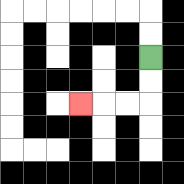{'start': '[6, 2]', 'end': '[3, 4]', 'path_directions': 'D,D,L,L,L', 'path_coordinates': '[[6, 2], [6, 3], [6, 4], [5, 4], [4, 4], [3, 4]]'}